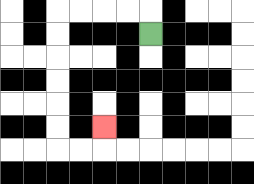{'start': '[6, 1]', 'end': '[4, 5]', 'path_directions': 'U,L,L,L,L,D,D,D,D,D,D,R,R,U', 'path_coordinates': '[[6, 1], [6, 0], [5, 0], [4, 0], [3, 0], [2, 0], [2, 1], [2, 2], [2, 3], [2, 4], [2, 5], [2, 6], [3, 6], [4, 6], [4, 5]]'}